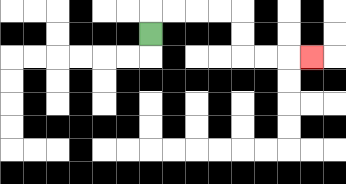{'start': '[6, 1]', 'end': '[13, 2]', 'path_directions': 'U,R,R,R,R,D,D,R,R,R', 'path_coordinates': '[[6, 1], [6, 0], [7, 0], [8, 0], [9, 0], [10, 0], [10, 1], [10, 2], [11, 2], [12, 2], [13, 2]]'}